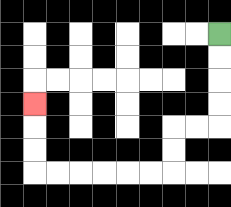{'start': '[9, 1]', 'end': '[1, 4]', 'path_directions': 'D,D,D,D,L,L,D,D,L,L,L,L,L,L,U,U,U', 'path_coordinates': '[[9, 1], [9, 2], [9, 3], [9, 4], [9, 5], [8, 5], [7, 5], [7, 6], [7, 7], [6, 7], [5, 7], [4, 7], [3, 7], [2, 7], [1, 7], [1, 6], [1, 5], [1, 4]]'}